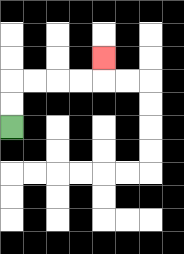{'start': '[0, 5]', 'end': '[4, 2]', 'path_directions': 'U,U,R,R,R,R,U', 'path_coordinates': '[[0, 5], [0, 4], [0, 3], [1, 3], [2, 3], [3, 3], [4, 3], [4, 2]]'}